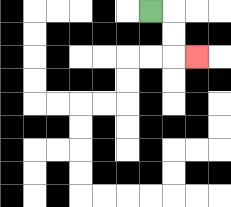{'start': '[6, 0]', 'end': '[8, 2]', 'path_directions': 'R,D,D,R', 'path_coordinates': '[[6, 0], [7, 0], [7, 1], [7, 2], [8, 2]]'}